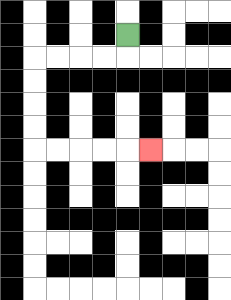{'start': '[5, 1]', 'end': '[6, 6]', 'path_directions': 'D,L,L,L,L,D,D,D,D,R,R,R,R,R', 'path_coordinates': '[[5, 1], [5, 2], [4, 2], [3, 2], [2, 2], [1, 2], [1, 3], [1, 4], [1, 5], [1, 6], [2, 6], [3, 6], [4, 6], [5, 6], [6, 6]]'}